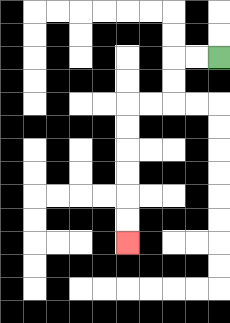{'start': '[9, 2]', 'end': '[5, 10]', 'path_directions': 'L,L,D,D,L,L,D,D,D,D,D,D', 'path_coordinates': '[[9, 2], [8, 2], [7, 2], [7, 3], [7, 4], [6, 4], [5, 4], [5, 5], [5, 6], [5, 7], [5, 8], [5, 9], [5, 10]]'}